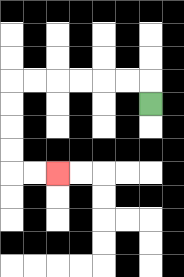{'start': '[6, 4]', 'end': '[2, 7]', 'path_directions': 'U,L,L,L,L,L,L,D,D,D,D,R,R', 'path_coordinates': '[[6, 4], [6, 3], [5, 3], [4, 3], [3, 3], [2, 3], [1, 3], [0, 3], [0, 4], [0, 5], [0, 6], [0, 7], [1, 7], [2, 7]]'}